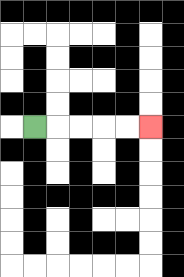{'start': '[1, 5]', 'end': '[6, 5]', 'path_directions': 'R,R,R,R,R', 'path_coordinates': '[[1, 5], [2, 5], [3, 5], [4, 5], [5, 5], [6, 5]]'}